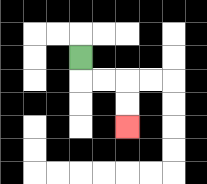{'start': '[3, 2]', 'end': '[5, 5]', 'path_directions': 'D,R,R,D,D', 'path_coordinates': '[[3, 2], [3, 3], [4, 3], [5, 3], [5, 4], [5, 5]]'}